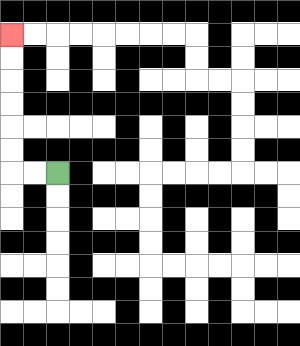{'start': '[2, 7]', 'end': '[0, 1]', 'path_directions': 'L,L,U,U,U,U,U,U', 'path_coordinates': '[[2, 7], [1, 7], [0, 7], [0, 6], [0, 5], [0, 4], [0, 3], [0, 2], [0, 1]]'}